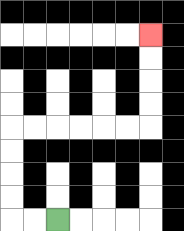{'start': '[2, 9]', 'end': '[6, 1]', 'path_directions': 'L,L,U,U,U,U,R,R,R,R,R,R,U,U,U,U', 'path_coordinates': '[[2, 9], [1, 9], [0, 9], [0, 8], [0, 7], [0, 6], [0, 5], [1, 5], [2, 5], [3, 5], [4, 5], [5, 5], [6, 5], [6, 4], [6, 3], [6, 2], [6, 1]]'}